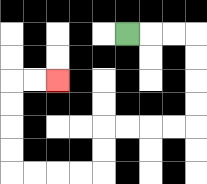{'start': '[5, 1]', 'end': '[2, 3]', 'path_directions': 'R,R,R,D,D,D,D,L,L,L,L,D,D,L,L,L,L,U,U,U,U,R,R', 'path_coordinates': '[[5, 1], [6, 1], [7, 1], [8, 1], [8, 2], [8, 3], [8, 4], [8, 5], [7, 5], [6, 5], [5, 5], [4, 5], [4, 6], [4, 7], [3, 7], [2, 7], [1, 7], [0, 7], [0, 6], [0, 5], [0, 4], [0, 3], [1, 3], [2, 3]]'}